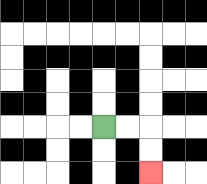{'start': '[4, 5]', 'end': '[6, 7]', 'path_directions': 'R,R,D,D', 'path_coordinates': '[[4, 5], [5, 5], [6, 5], [6, 6], [6, 7]]'}